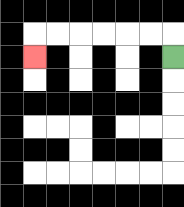{'start': '[7, 2]', 'end': '[1, 2]', 'path_directions': 'U,L,L,L,L,L,L,D', 'path_coordinates': '[[7, 2], [7, 1], [6, 1], [5, 1], [4, 1], [3, 1], [2, 1], [1, 1], [1, 2]]'}